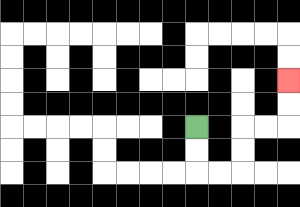{'start': '[8, 5]', 'end': '[12, 3]', 'path_directions': 'D,D,R,R,U,U,R,R,U,U', 'path_coordinates': '[[8, 5], [8, 6], [8, 7], [9, 7], [10, 7], [10, 6], [10, 5], [11, 5], [12, 5], [12, 4], [12, 3]]'}